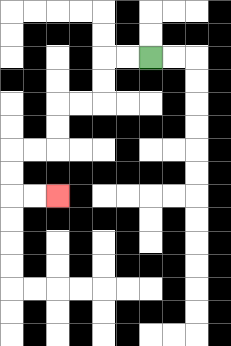{'start': '[6, 2]', 'end': '[2, 8]', 'path_directions': 'L,L,D,D,L,L,D,D,L,L,D,D,R,R', 'path_coordinates': '[[6, 2], [5, 2], [4, 2], [4, 3], [4, 4], [3, 4], [2, 4], [2, 5], [2, 6], [1, 6], [0, 6], [0, 7], [0, 8], [1, 8], [2, 8]]'}